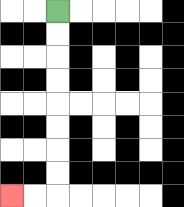{'start': '[2, 0]', 'end': '[0, 8]', 'path_directions': 'D,D,D,D,D,D,D,D,L,L', 'path_coordinates': '[[2, 0], [2, 1], [2, 2], [2, 3], [2, 4], [2, 5], [2, 6], [2, 7], [2, 8], [1, 8], [0, 8]]'}